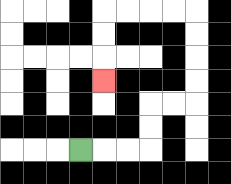{'start': '[3, 6]', 'end': '[4, 3]', 'path_directions': 'R,R,R,U,U,R,R,U,U,U,U,L,L,L,L,D,D,D', 'path_coordinates': '[[3, 6], [4, 6], [5, 6], [6, 6], [6, 5], [6, 4], [7, 4], [8, 4], [8, 3], [8, 2], [8, 1], [8, 0], [7, 0], [6, 0], [5, 0], [4, 0], [4, 1], [4, 2], [4, 3]]'}